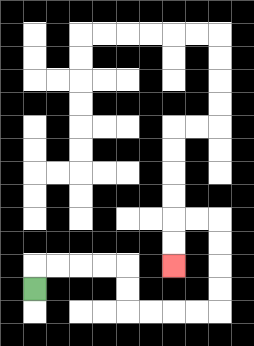{'start': '[1, 12]', 'end': '[7, 11]', 'path_directions': 'U,R,R,R,R,D,D,R,R,R,R,U,U,U,U,L,L,D,D', 'path_coordinates': '[[1, 12], [1, 11], [2, 11], [3, 11], [4, 11], [5, 11], [5, 12], [5, 13], [6, 13], [7, 13], [8, 13], [9, 13], [9, 12], [9, 11], [9, 10], [9, 9], [8, 9], [7, 9], [7, 10], [7, 11]]'}